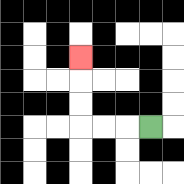{'start': '[6, 5]', 'end': '[3, 2]', 'path_directions': 'L,L,L,U,U,U', 'path_coordinates': '[[6, 5], [5, 5], [4, 5], [3, 5], [3, 4], [3, 3], [3, 2]]'}